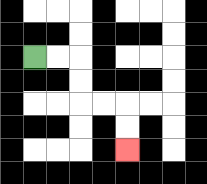{'start': '[1, 2]', 'end': '[5, 6]', 'path_directions': 'R,R,D,D,R,R,D,D', 'path_coordinates': '[[1, 2], [2, 2], [3, 2], [3, 3], [3, 4], [4, 4], [5, 4], [5, 5], [5, 6]]'}